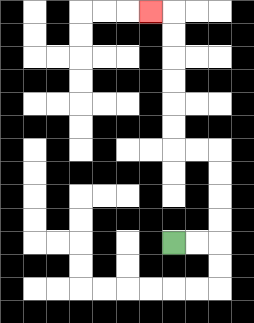{'start': '[7, 10]', 'end': '[6, 0]', 'path_directions': 'R,R,U,U,U,U,L,L,U,U,U,U,U,U,L', 'path_coordinates': '[[7, 10], [8, 10], [9, 10], [9, 9], [9, 8], [9, 7], [9, 6], [8, 6], [7, 6], [7, 5], [7, 4], [7, 3], [7, 2], [7, 1], [7, 0], [6, 0]]'}